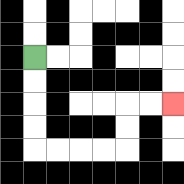{'start': '[1, 2]', 'end': '[7, 4]', 'path_directions': 'D,D,D,D,R,R,R,R,U,U,R,R', 'path_coordinates': '[[1, 2], [1, 3], [1, 4], [1, 5], [1, 6], [2, 6], [3, 6], [4, 6], [5, 6], [5, 5], [5, 4], [6, 4], [7, 4]]'}